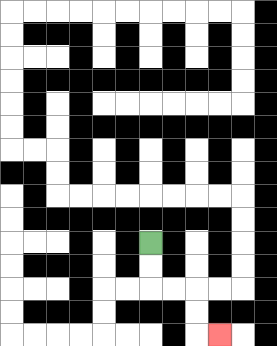{'start': '[6, 10]', 'end': '[9, 14]', 'path_directions': 'D,D,R,R,D,D,R', 'path_coordinates': '[[6, 10], [6, 11], [6, 12], [7, 12], [8, 12], [8, 13], [8, 14], [9, 14]]'}